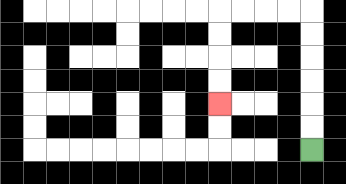{'start': '[13, 6]', 'end': '[9, 4]', 'path_directions': 'U,U,U,U,U,U,L,L,L,L,D,D,D,D', 'path_coordinates': '[[13, 6], [13, 5], [13, 4], [13, 3], [13, 2], [13, 1], [13, 0], [12, 0], [11, 0], [10, 0], [9, 0], [9, 1], [9, 2], [9, 3], [9, 4]]'}